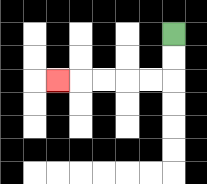{'start': '[7, 1]', 'end': '[2, 3]', 'path_directions': 'D,D,L,L,L,L,L', 'path_coordinates': '[[7, 1], [7, 2], [7, 3], [6, 3], [5, 3], [4, 3], [3, 3], [2, 3]]'}